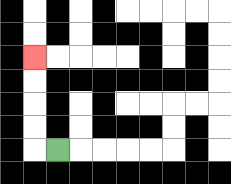{'start': '[2, 6]', 'end': '[1, 2]', 'path_directions': 'L,U,U,U,U', 'path_coordinates': '[[2, 6], [1, 6], [1, 5], [1, 4], [1, 3], [1, 2]]'}